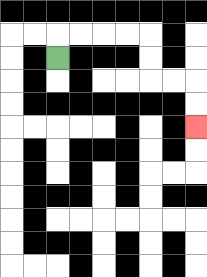{'start': '[2, 2]', 'end': '[8, 5]', 'path_directions': 'U,R,R,R,R,D,D,R,R,D,D', 'path_coordinates': '[[2, 2], [2, 1], [3, 1], [4, 1], [5, 1], [6, 1], [6, 2], [6, 3], [7, 3], [8, 3], [8, 4], [8, 5]]'}